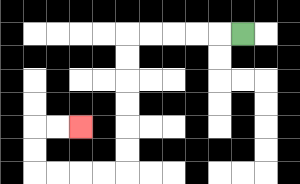{'start': '[10, 1]', 'end': '[3, 5]', 'path_directions': 'L,L,L,L,L,D,D,D,D,D,D,L,L,L,L,U,U,R,R', 'path_coordinates': '[[10, 1], [9, 1], [8, 1], [7, 1], [6, 1], [5, 1], [5, 2], [5, 3], [5, 4], [5, 5], [5, 6], [5, 7], [4, 7], [3, 7], [2, 7], [1, 7], [1, 6], [1, 5], [2, 5], [3, 5]]'}